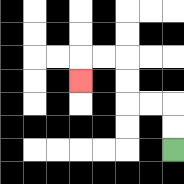{'start': '[7, 6]', 'end': '[3, 3]', 'path_directions': 'U,U,L,L,U,U,L,L,D', 'path_coordinates': '[[7, 6], [7, 5], [7, 4], [6, 4], [5, 4], [5, 3], [5, 2], [4, 2], [3, 2], [3, 3]]'}